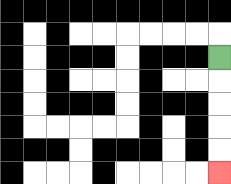{'start': '[9, 2]', 'end': '[9, 7]', 'path_directions': 'D,D,D,D,D', 'path_coordinates': '[[9, 2], [9, 3], [9, 4], [9, 5], [9, 6], [9, 7]]'}